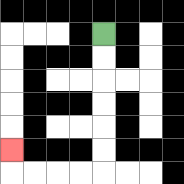{'start': '[4, 1]', 'end': '[0, 6]', 'path_directions': 'D,D,D,D,D,D,L,L,L,L,U', 'path_coordinates': '[[4, 1], [4, 2], [4, 3], [4, 4], [4, 5], [4, 6], [4, 7], [3, 7], [2, 7], [1, 7], [0, 7], [0, 6]]'}